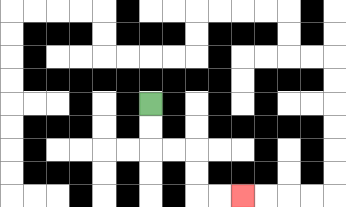{'start': '[6, 4]', 'end': '[10, 8]', 'path_directions': 'D,D,R,R,D,D,R,R', 'path_coordinates': '[[6, 4], [6, 5], [6, 6], [7, 6], [8, 6], [8, 7], [8, 8], [9, 8], [10, 8]]'}